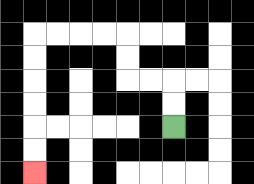{'start': '[7, 5]', 'end': '[1, 7]', 'path_directions': 'U,U,L,L,U,U,L,L,L,L,D,D,D,D,D,D', 'path_coordinates': '[[7, 5], [7, 4], [7, 3], [6, 3], [5, 3], [5, 2], [5, 1], [4, 1], [3, 1], [2, 1], [1, 1], [1, 2], [1, 3], [1, 4], [1, 5], [1, 6], [1, 7]]'}